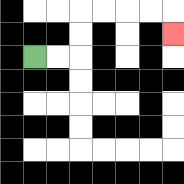{'start': '[1, 2]', 'end': '[7, 1]', 'path_directions': 'R,R,U,U,R,R,R,R,D', 'path_coordinates': '[[1, 2], [2, 2], [3, 2], [3, 1], [3, 0], [4, 0], [5, 0], [6, 0], [7, 0], [7, 1]]'}